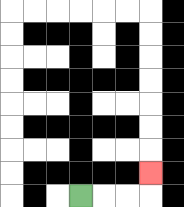{'start': '[3, 8]', 'end': '[6, 7]', 'path_directions': 'R,R,R,U', 'path_coordinates': '[[3, 8], [4, 8], [5, 8], [6, 8], [6, 7]]'}